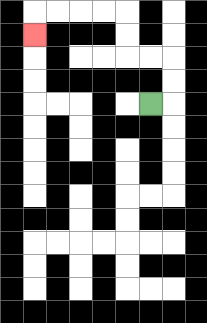{'start': '[6, 4]', 'end': '[1, 1]', 'path_directions': 'R,U,U,L,L,U,U,L,L,L,L,D', 'path_coordinates': '[[6, 4], [7, 4], [7, 3], [7, 2], [6, 2], [5, 2], [5, 1], [5, 0], [4, 0], [3, 0], [2, 0], [1, 0], [1, 1]]'}